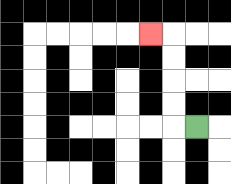{'start': '[8, 5]', 'end': '[6, 1]', 'path_directions': 'L,U,U,U,U,L', 'path_coordinates': '[[8, 5], [7, 5], [7, 4], [7, 3], [7, 2], [7, 1], [6, 1]]'}